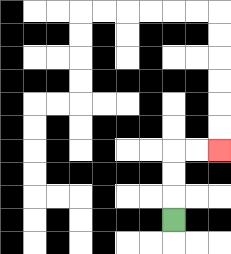{'start': '[7, 9]', 'end': '[9, 6]', 'path_directions': 'U,U,U,R,R', 'path_coordinates': '[[7, 9], [7, 8], [7, 7], [7, 6], [8, 6], [9, 6]]'}